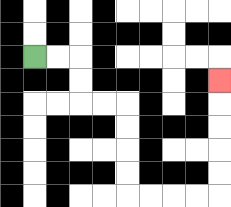{'start': '[1, 2]', 'end': '[9, 3]', 'path_directions': 'R,R,D,D,R,R,D,D,D,D,R,R,R,R,U,U,U,U,U', 'path_coordinates': '[[1, 2], [2, 2], [3, 2], [3, 3], [3, 4], [4, 4], [5, 4], [5, 5], [5, 6], [5, 7], [5, 8], [6, 8], [7, 8], [8, 8], [9, 8], [9, 7], [9, 6], [9, 5], [9, 4], [9, 3]]'}